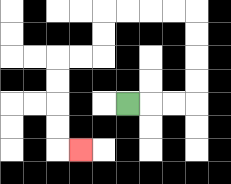{'start': '[5, 4]', 'end': '[3, 6]', 'path_directions': 'R,R,R,U,U,U,U,L,L,L,L,D,D,L,L,D,D,D,D,R', 'path_coordinates': '[[5, 4], [6, 4], [7, 4], [8, 4], [8, 3], [8, 2], [8, 1], [8, 0], [7, 0], [6, 0], [5, 0], [4, 0], [4, 1], [4, 2], [3, 2], [2, 2], [2, 3], [2, 4], [2, 5], [2, 6], [3, 6]]'}